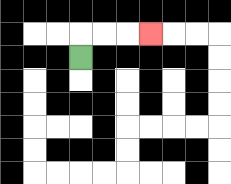{'start': '[3, 2]', 'end': '[6, 1]', 'path_directions': 'U,R,R,R', 'path_coordinates': '[[3, 2], [3, 1], [4, 1], [5, 1], [6, 1]]'}